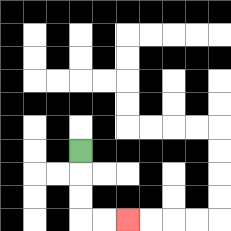{'start': '[3, 6]', 'end': '[5, 9]', 'path_directions': 'D,D,D,R,R', 'path_coordinates': '[[3, 6], [3, 7], [3, 8], [3, 9], [4, 9], [5, 9]]'}